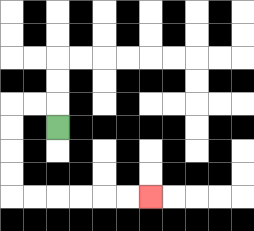{'start': '[2, 5]', 'end': '[6, 8]', 'path_directions': 'U,L,L,D,D,D,D,R,R,R,R,R,R', 'path_coordinates': '[[2, 5], [2, 4], [1, 4], [0, 4], [0, 5], [0, 6], [0, 7], [0, 8], [1, 8], [2, 8], [3, 8], [4, 8], [5, 8], [6, 8]]'}